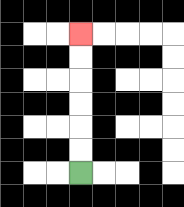{'start': '[3, 7]', 'end': '[3, 1]', 'path_directions': 'U,U,U,U,U,U', 'path_coordinates': '[[3, 7], [3, 6], [3, 5], [3, 4], [3, 3], [3, 2], [3, 1]]'}